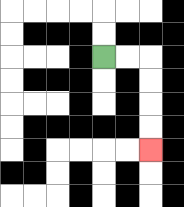{'start': '[4, 2]', 'end': '[6, 6]', 'path_directions': 'R,R,D,D,D,D', 'path_coordinates': '[[4, 2], [5, 2], [6, 2], [6, 3], [6, 4], [6, 5], [6, 6]]'}